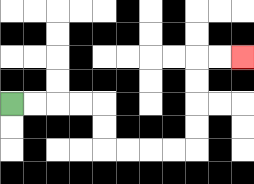{'start': '[0, 4]', 'end': '[10, 2]', 'path_directions': 'R,R,R,R,D,D,R,R,R,R,U,U,U,U,R,R', 'path_coordinates': '[[0, 4], [1, 4], [2, 4], [3, 4], [4, 4], [4, 5], [4, 6], [5, 6], [6, 6], [7, 6], [8, 6], [8, 5], [8, 4], [8, 3], [8, 2], [9, 2], [10, 2]]'}